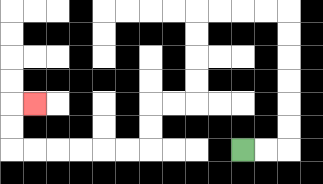{'start': '[10, 6]', 'end': '[1, 4]', 'path_directions': 'R,R,U,U,U,U,U,U,L,L,L,L,D,D,D,D,L,L,D,D,L,L,L,L,L,L,U,U,R', 'path_coordinates': '[[10, 6], [11, 6], [12, 6], [12, 5], [12, 4], [12, 3], [12, 2], [12, 1], [12, 0], [11, 0], [10, 0], [9, 0], [8, 0], [8, 1], [8, 2], [8, 3], [8, 4], [7, 4], [6, 4], [6, 5], [6, 6], [5, 6], [4, 6], [3, 6], [2, 6], [1, 6], [0, 6], [0, 5], [0, 4], [1, 4]]'}